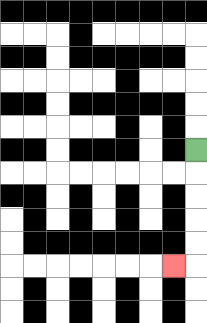{'start': '[8, 6]', 'end': '[7, 11]', 'path_directions': 'D,D,D,D,D,L', 'path_coordinates': '[[8, 6], [8, 7], [8, 8], [8, 9], [8, 10], [8, 11], [7, 11]]'}